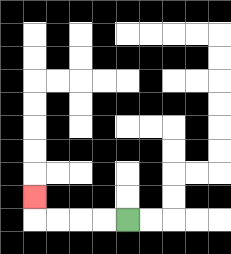{'start': '[5, 9]', 'end': '[1, 8]', 'path_directions': 'L,L,L,L,U', 'path_coordinates': '[[5, 9], [4, 9], [3, 9], [2, 9], [1, 9], [1, 8]]'}